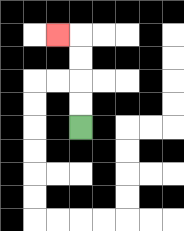{'start': '[3, 5]', 'end': '[2, 1]', 'path_directions': 'U,U,U,U,L', 'path_coordinates': '[[3, 5], [3, 4], [3, 3], [3, 2], [3, 1], [2, 1]]'}